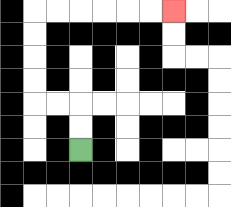{'start': '[3, 6]', 'end': '[7, 0]', 'path_directions': 'U,U,L,L,U,U,U,U,R,R,R,R,R,R', 'path_coordinates': '[[3, 6], [3, 5], [3, 4], [2, 4], [1, 4], [1, 3], [1, 2], [1, 1], [1, 0], [2, 0], [3, 0], [4, 0], [5, 0], [6, 0], [7, 0]]'}